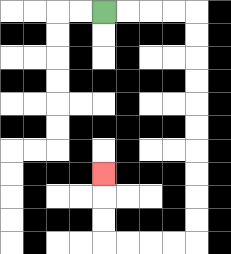{'start': '[4, 0]', 'end': '[4, 7]', 'path_directions': 'R,R,R,R,D,D,D,D,D,D,D,D,D,D,L,L,L,L,U,U,U', 'path_coordinates': '[[4, 0], [5, 0], [6, 0], [7, 0], [8, 0], [8, 1], [8, 2], [8, 3], [8, 4], [8, 5], [8, 6], [8, 7], [8, 8], [8, 9], [8, 10], [7, 10], [6, 10], [5, 10], [4, 10], [4, 9], [4, 8], [4, 7]]'}